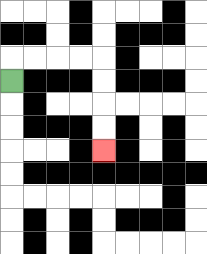{'start': '[0, 3]', 'end': '[4, 6]', 'path_directions': 'U,R,R,R,R,D,D,D,D', 'path_coordinates': '[[0, 3], [0, 2], [1, 2], [2, 2], [3, 2], [4, 2], [4, 3], [4, 4], [4, 5], [4, 6]]'}